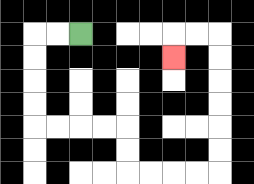{'start': '[3, 1]', 'end': '[7, 2]', 'path_directions': 'L,L,D,D,D,D,R,R,R,R,D,D,R,R,R,R,U,U,U,U,U,U,L,L,D', 'path_coordinates': '[[3, 1], [2, 1], [1, 1], [1, 2], [1, 3], [1, 4], [1, 5], [2, 5], [3, 5], [4, 5], [5, 5], [5, 6], [5, 7], [6, 7], [7, 7], [8, 7], [9, 7], [9, 6], [9, 5], [9, 4], [9, 3], [9, 2], [9, 1], [8, 1], [7, 1], [7, 2]]'}